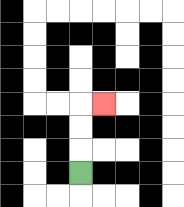{'start': '[3, 7]', 'end': '[4, 4]', 'path_directions': 'U,U,U,R', 'path_coordinates': '[[3, 7], [3, 6], [3, 5], [3, 4], [4, 4]]'}